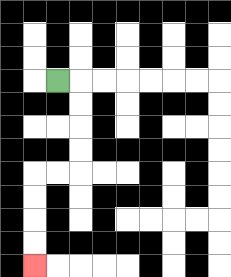{'start': '[2, 3]', 'end': '[1, 11]', 'path_directions': 'R,D,D,D,D,L,L,D,D,D,D', 'path_coordinates': '[[2, 3], [3, 3], [3, 4], [3, 5], [3, 6], [3, 7], [2, 7], [1, 7], [1, 8], [1, 9], [1, 10], [1, 11]]'}